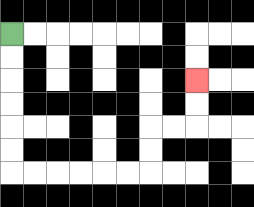{'start': '[0, 1]', 'end': '[8, 3]', 'path_directions': 'D,D,D,D,D,D,R,R,R,R,R,R,U,U,R,R,U,U', 'path_coordinates': '[[0, 1], [0, 2], [0, 3], [0, 4], [0, 5], [0, 6], [0, 7], [1, 7], [2, 7], [3, 7], [4, 7], [5, 7], [6, 7], [6, 6], [6, 5], [7, 5], [8, 5], [8, 4], [8, 3]]'}